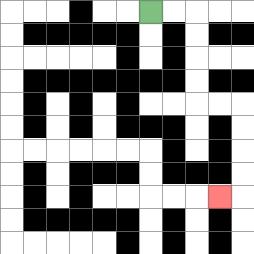{'start': '[6, 0]', 'end': '[9, 8]', 'path_directions': 'R,R,D,D,D,D,R,R,D,D,D,D,L', 'path_coordinates': '[[6, 0], [7, 0], [8, 0], [8, 1], [8, 2], [8, 3], [8, 4], [9, 4], [10, 4], [10, 5], [10, 6], [10, 7], [10, 8], [9, 8]]'}